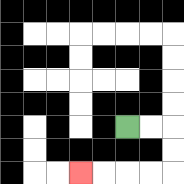{'start': '[5, 5]', 'end': '[3, 7]', 'path_directions': 'R,R,D,D,L,L,L,L', 'path_coordinates': '[[5, 5], [6, 5], [7, 5], [7, 6], [7, 7], [6, 7], [5, 7], [4, 7], [3, 7]]'}